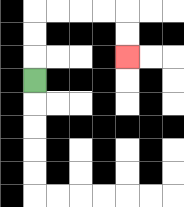{'start': '[1, 3]', 'end': '[5, 2]', 'path_directions': 'U,U,U,R,R,R,R,D,D', 'path_coordinates': '[[1, 3], [1, 2], [1, 1], [1, 0], [2, 0], [3, 0], [4, 0], [5, 0], [5, 1], [5, 2]]'}